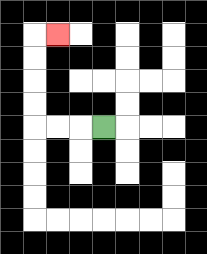{'start': '[4, 5]', 'end': '[2, 1]', 'path_directions': 'L,L,L,U,U,U,U,R', 'path_coordinates': '[[4, 5], [3, 5], [2, 5], [1, 5], [1, 4], [1, 3], [1, 2], [1, 1], [2, 1]]'}